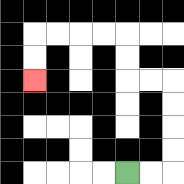{'start': '[5, 7]', 'end': '[1, 3]', 'path_directions': 'R,R,U,U,U,U,L,L,U,U,L,L,L,L,D,D', 'path_coordinates': '[[5, 7], [6, 7], [7, 7], [7, 6], [7, 5], [7, 4], [7, 3], [6, 3], [5, 3], [5, 2], [5, 1], [4, 1], [3, 1], [2, 1], [1, 1], [1, 2], [1, 3]]'}